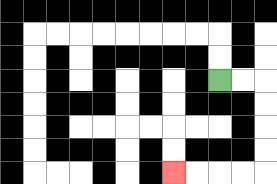{'start': '[9, 3]', 'end': '[7, 7]', 'path_directions': 'R,R,D,D,D,D,L,L,L,L', 'path_coordinates': '[[9, 3], [10, 3], [11, 3], [11, 4], [11, 5], [11, 6], [11, 7], [10, 7], [9, 7], [8, 7], [7, 7]]'}